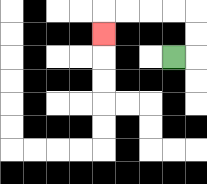{'start': '[7, 2]', 'end': '[4, 1]', 'path_directions': 'R,U,U,L,L,L,L,D', 'path_coordinates': '[[7, 2], [8, 2], [8, 1], [8, 0], [7, 0], [6, 0], [5, 0], [4, 0], [4, 1]]'}